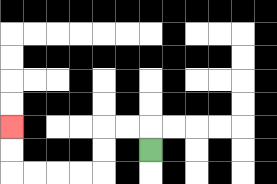{'start': '[6, 6]', 'end': '[0, 5]', 'path_directions': 'U,L,L,D,D,L,L,L,L,U,U', 'path_coordinates': '[[6, 6], [6, 5], [5, 5], [4, 5], [4, 6], [4, 7], [3, 7], [2, 7], [1, 7], [0, 7], [0, 6], [0, 5]]'}